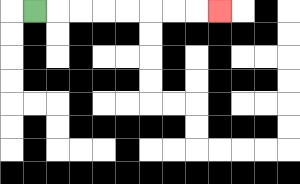{'start': '[1, 0]', 'end': '[9, 0]', 'path_directions': 'R,R,R,R,R,R,R,R', 'path_coordinates': '[[1, 0], [2, 0], [3, 0], [4, 0], [5, 0], [6, 0], [7, 0], [8, 0], [9, 0]]'}